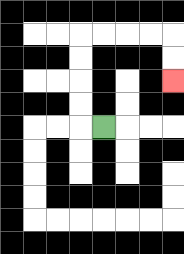{'start': '[4, 5]', 'end': '[7, 3]', 'path_directions': 'L,U,U,U,U,R,R,R,R,D,D', 'path_coordinates': '[[4, 5], [3, 5], [3, 4], [3, 3], [3, 2], [3, 1], [4, 1], [5, 1], [6, 1], [7, 1], [7, 2], [7, 3]]'}